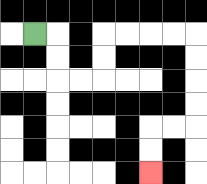{'start': '[1, 1]', 'end': '[6, 7]', 'path_directions': 'R,D,D,R,R,U,U,R,R,R,R,D,D,D,D,L,L,D,D', 'path_coordinates': '[[1, 1], [2, 1], [2, 2], [2, 3], [3, 3], [4, 3], [4, 2], [4, 1], [5, 1], [6, 1], [7, 1], [8, 1], [8, 2], [8, 3], [8, 4], [8, 5], [7, 5], [6, 5], [6, 6], [6, 7]]'}